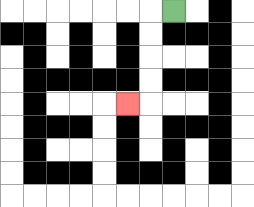{'start': '[7, 0]', 'end': '[5, 4]', 'path_directions': 'L,D,D,D,D,L', 'path_coordinates': '[[7, 0], [6, 0], [6, 1], [6, 2], [6, 3], [6, 4], [5, 4]]'}